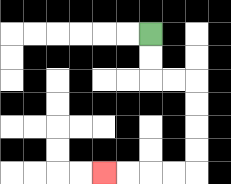{'start': '[6, 1]', 'end': '[4, 7]', 'path_directions': 'D,D,R,R,D,D,D,D,L,L,L,L', 'path_coordinates': '[[6, 1], [6, 2], [6, 3], [7, 3], [8, 3], [8, 4], [8, 5], [8, 6], [8, 7], [7, 7], [6, 7], [5, 7], [4, 7]]'}